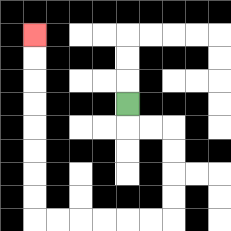{'start': '[5, 4]', 'end': '[1, 1]', 'path_directions': 'D,R,R,D,D,D,D,L,L,L,L,L,L,U,U,U,U,U,U,U,U', 'path_coordinates': '[[5, 4], [5, 5], [6, 5], [7, 5], [7, 6], [7, 7], [7, 8], [7, 9], [6, 9], [5, 9], [4, 9], [3, 9], [2, 9], [1, 9], [1, 8], [1, 7], [1, 6], [1, 5], [1, 4], [1, 3], [1, 2], [1, 1]]'}